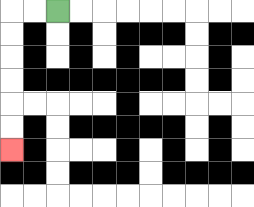{'start': '[2, 0]', 'end': '[0, 6]', 'path_directions': 'L,L,D,D,D,D,D,D', 'path_coordinates': '[[2, 0], [1, 0], [0, 0], [0, 1], [0, 2], [0, 3], [0, 4], [0, 5], [0, 6]]'}